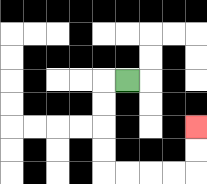{'start': '[5, 3]', 'end': '[8, 5]', 'path_directions': 'L,D,D,D,D,R,R,R,R,U,U', 'path_coordinates': '[[5, 3], [4, 3], [4, 4], [4, 5], [4, 6], [4, 7], [5, 7], [6, 7], [7, 7], [8, 7], [8, 6], [8, 5]]'}